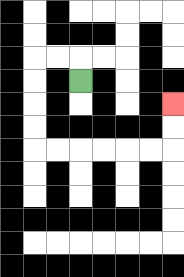{'start': '[3, 3]', 'end': '[7, 4]', 'path_directions': 'U,L,L,D,D,D,D,R,R,R,R,R,R,U,U', 'path_coordinates': '[[3, 3], [3, 2], [2, 2], [1, 2], [1, 3], [1, 4], [1, 5], [1, 6], [2, 6], [3, 6], [4, 6], [5, 6], [6, 6], [7, 6], [7, 5], [7, 4]]'}